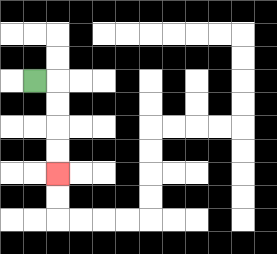{'start': '[1, 3]', 'end': '[2, 7]', 'path_directions': 'R,D,D,D,D', 'path_coordinates': '[[1, 3], [2, 3], [2, 4], [2, 5], [2, 6], [2, 7]]'}